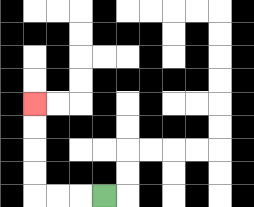{'start': '[4, 8]', 'end': '[1, 4]', 'path_directions': 'L,L,L,U,U,U,U', 'path_coordinates': '[[4, 8], [3, 8], [2, 8], [1, 8], [1, 7], [1, 6], [1, 5], [1, 4]]'}